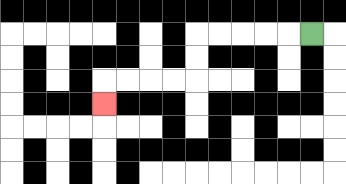{'start': '[13, 1]', 'end': '[4, 4]', 'path_directions': 'L,L,L,L,L,D,D,L,L,L,L,D', 'path_coordinates': '[[13, 1], [12, 1], [11, 1], [10, 1], [9, 1], [8, 1], [8, 2], [8, 3], [7, 3], [6, 3], [5, 3], [4, 3], [4, 4]]'}